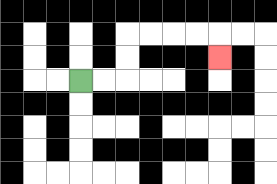{'start': '[3, 3]', 'end': '[9, 2]', 'path_directions': 'R,R,U,U,R,R,R,R,D', 'path_coordinates': '[[3, 3], [4, 3], [5, 3], [5, 2], [5, 1], [6, 1], [7, 1], [8, 1], [9, 1], [9, 2]]'}